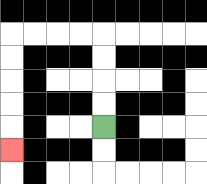{'start': '[4, 5]', 'end': '[0, 6]', 'path_directions': 'U,U,U,U,L,L,L,L,D,D,D,D,D', 'path_coordinates': '[[4, 5], [4, 4], [4, 3], [4, 2], [4, 1], [3, 1], [2, 1], [1, 1], [0, 1], [0, 2], [0, 3], [0, 4], [0, 5], [0, 6]]'}